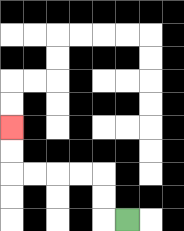{'start': '[5, 9]', 'end': '[0, 5]', 'path_directions': 'L,U,U,L,L,L,L,U,U', 'path_coordinates': '[[5, 9], [4, 9], [4, 8], [4, 7], [3, 7], [2, 7], [1, 7], [0, 7], [0, 6], [0, 5]]'}